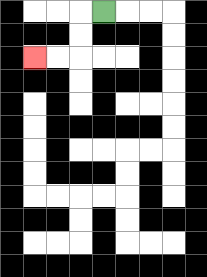{'start': '[4, 0]', 'end': '[1, 2]', 'path_directions': 'L,D,D,L,L', 'path_coordinates': '[[4, 0], [3, 0], [3, 1], [3, 2], [2, 2], [1, 2]]'}